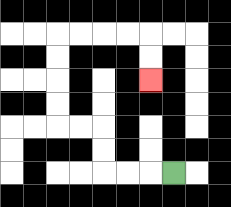{'start': '[7, 7]', 'end': '[6, 3]', 'path_directions': 'L,L,L,U,U,L,L,U,U,U,U,R,R,R,R,D,D', 'path_coordinates': '[[7, 7], [6, 7], [5, 7], [4, 7], [4, 6], [4, 5], [3, 5], [2, 5], [2, 4], [2, 3], [2, 2], [2, 1], [3, 1], [4, 1], [5, 1], [6, 1], [6, 2], [6, 3]]'}